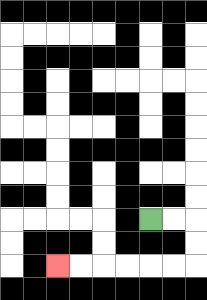{'start': '[6, 9]', 'end': '[2, 11]', 'path_directions': 'R,R,D,D,L,L,L,L,L,L', 'path_coordinates': '[[6, 9], [7, 9], [8, 9], [8, 10], [8, 11], [7, 11], [6, 11], [5, 11], [4, 11], [3, 11], [2, 11]]'}